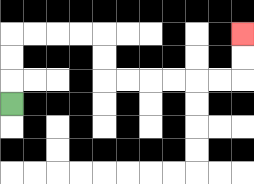{'start': '[0, 4]', 'end': '[10, 1]', 'path_directions': 'U,U,U,R,R,R,R,D,D,R,R,R,R,R,R,U,U', 'path_coordinates': '[[0, 4], [0, 3], [0, 2], [0, 1], [1, 1], [2, 1], [3, 1], [4, 1], [4, 2], [4, 3], [5, 3], [6, 3], [7, 3], [8, 3], [9, 3], [10, 3], [10, 2], [10, 1]]'}